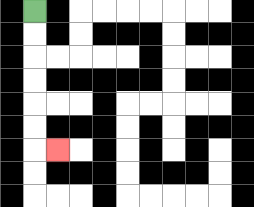{'start': '[1, 0]', 'end': '[2, 6]', 'path_directions': 'D,D,D,D,D,D,R', 'path_coordinates': '[[1, 0], [1, 1], [1, 2], [1, 3], [1, 4], [1, 5], [1, 6], [2, 6]]'}